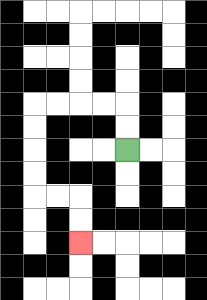{'start': '[5, 6]', 'end': '[3, 10]', 'path_directions': 'U,U,L,L,L,L,D,D,D,D,R,R,D,D', 'path_coordinates': '[[5, 6], [5, 5], [5, 4], [4, 4], [3, 4], [2, 4], [1, 4], [1, 5], [1, 6], [1, 7], [1, 8], [2, 8], [3, 8], [3, 9], [3, 10]]'}